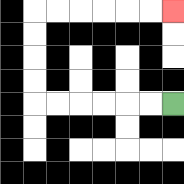{'start': '[7, 4]', 'end': '[7, 0]', 'path_directions': 'L,L,L,L,L,L,U,U,U,U,R,R,R,R,R,R', 'path_coordinates': '[[7, 4], [6, 4], [5, 4], [4, 4], [3, 4], [2, 4], [1, 4], [1, 3], [1, 2], [1, 1], [1, 0], [2, 0], [3, 0], [4, 0], [5, 0], [6, 0], [7, 0]]'}